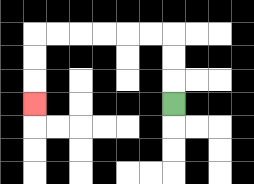{'start': '[7, 4]', 'end': '[1, 4]', 'path_directions': 'U,U,U,L,L,L,L,L,L,D,D,D', 'path_coordinates': '[[7, 4], [7, 3], [7, 2], [7, 1], [6, 1], [5, 1], [4, 1], [3, 1], [2, 1], [1, 1], [1, 2], [1, 3], [1, 4]]'}